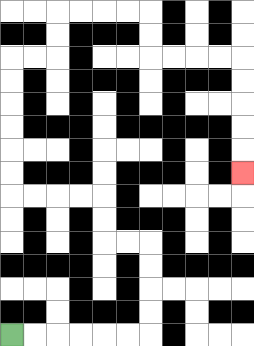{'start': '[0, 14]', 'end': '[10, 7]', 'path_directions': 'R,R,R,R,R,R,U,U,U,U,L,L,U,U,L,L,L,L,U,U,U,U,U,U,R,R,U,U,R,R,R,R,D,D,R,R,R,R,D,D,D,D,D', 'path_coordinates': '[[0, 14], [1, 14], [2, 14], [3, 14], [4, 14], [5, 14], [6, 14], [6, 13], [6, 12], [6, 11], [6, 10], [5, 10], [4, 10], [4, 9], [4, 8], [3, 8], [2, 8], [1, 8], [0, 8], [0, 7], [0, 6], [0, 5], [0, 4], [0, 3], [0, 2], [1, 2], [2, 2], [2, 1], [2, 0], [3, 0], [4, 0], [5, 0], [6, 0], [6, 1], [6, 2], [7, 2], [8, 2], [9, 2], [10, 2], [10, 3], [10, 4], [10, 5], [10, 6], [10, 7]]'}